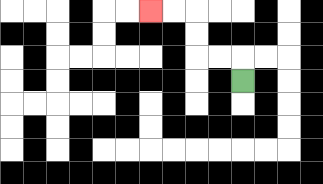{'start': '[10, 3]', 'end': '[6, 0]', 'path_directions': 'U,L,L,U,U,L,L', 'path_coordinates': '[[10, 3], [10, 2], [9, 2], [8, 2], [8, 1], [8, 0], [7, 0], [6, 0]]'}